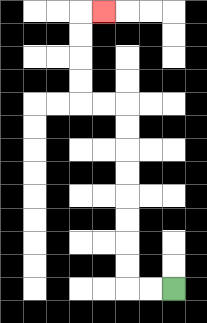{'start': '[7, 12]', 'end': '[4, 0]', 'path_directions': 'L,L,U,U,U,U,U,U,U,U,L,L,U,U,U,U,R', 'path_coordinates': '[[7, 12], [6, 12], [5, 12], [5, 11], [5, 10], [5, 9], [5, 8], [5, 7], [5, 6], [5, 5], [5, 4], [4, 4], [3, 4], [3, 3], [3, 2], [3, 1], [3, 0], [4, 0]]'}